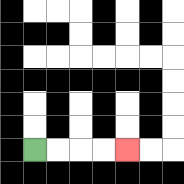{'start': '[1, 6]', 'end': '[5, 6]', 'path_directions': 'R,R,R,R', 'path_coordinates': '[[1, 6], [2, 6], [3, 6], [4, 6], [5, 6]]'}